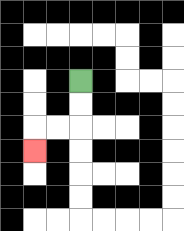{'start': '[3, 3]', 'end': '[1, 6]', 'path_directions': 'D,D,L,L,D', 'path_coordinates': '[[3, 3], [3, 4], [3, 5], [2, 5], [1, 5], [1, 6]]'}